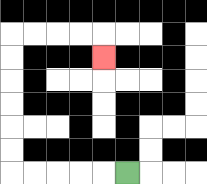{'start': '[5, 7]', 'end': '[4, 2]', 'path_directions': 'L,L,L,L,L,U,U,U,U,U,U,R,R,R,R,D', 'path_coordinates': '[[5, 7], [4, 7], [3, 7], [2, 7], [1, 7], [0, 7], [0, 6], [0, 5], [0, 4], [0, 3], [0, 2], [0, 1], [1, 1], [2, 1], [3, 1], [4, 1], [4, 2]]'}